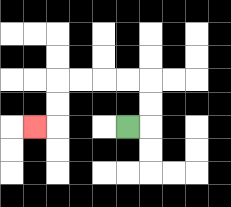{'start': '[5, 5]', 'end': '[1, 5]', 'path_directions': 'R,U,U,L,L,L,L,D,D,L', 'path_coordinates': '[[5, 5], [6, 5], [6, 4], [6, 3], [5, 3], [4, 3], [3, 3], [2, 3], [2, 4], [2, 5], [1, 5]]'}